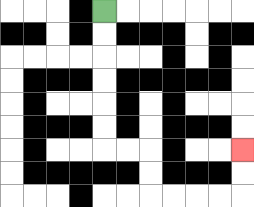{'start': '[4, 0]', 'end': '[10, 6]', 'path_directions': 'D,D,D,D,D,D,R,R,D,D,R,R,R,R,U,U', 'path_coordinates': '[[4, 0], [4, 1], [4, 2], [4, 3], [4, 4], [4, 5], [4, 6], [5, 6], [6, 6], [6, 7], [6, 8], [7, 8], [8, 8], [9, 8], [10, 8], [10, 7], [10, 6]]'}